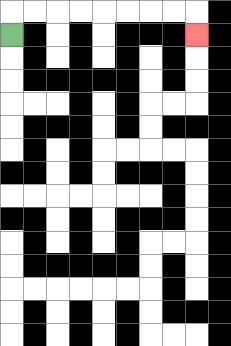{'start': '[0, 1]', 'end': '[8, 1]', 'path_directions': 'U,R,R,R,R,R,R,R,R,D', 'path_coordinates': '[[0, 1], [0, 0], [1, 0], [2, 0], [3, 0], [4, 0], [5, 0], [6, 0], [7, 0], [8, 0], [8, 1]]'}